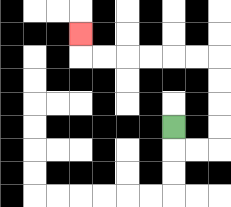{'start': '[7, 5]', 'end': '[3, 1]', 'path_directions': 'D,R,R,U,U,U,U,L,L,L,L,L,L,U', 'path_coordinates': '[[7, 5], [7, 6], [8, 6], [9, 6], [9, 5], [9, 4], [9, 3], [9, 2], [8, 2], [7, 2], [6, 2], [5, 2], [4, 2], [3, 2], [3, 1]]'}